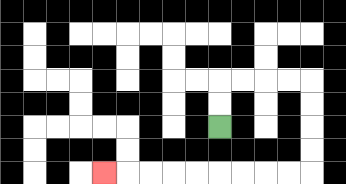{'start': '[9, 5]', 'end': '[4, 7]', 'path_directions': 'U,U,R,R,R,R,D,D,D,D,L,L,L,L,L,L,L,L,L', 'path_coordinates': '[[9, 5], [9, 4], [9, 3], [10, 3], [11, 3], [12, 3], [13, 3], [13, 4], [13, 5], [13, 6], [13, 7], [12, 7], [11, 7], [10, 7], [9, 7], [8, 7], [7, 7], [6, 7], [5, 7], [4, 7]]'}